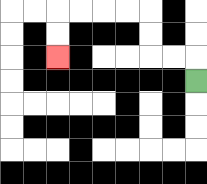{'start': '[8, 3]', 'end': '[2, 2]', 'path_directions': 'U,L,L,U,U,L,L,L,L,D,D', 'path_coordinates': '[[8, 3], [8, 2], [7, 2], [6, 2], [6, 1], [6, 0], [5, 0], [4, 0], [3, 0], [2, 0], [2, 1], [2, 2]]'}